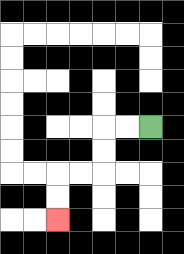{'start': '[6, 5]', 'end': '[2, 9]', 'path_directions': 'L,L,D,D,L,L,D,D', 'path_coordinates': '[[6, 5], [5, 5], [4, 5], [4, 6], [4, 7], [3, 7], [2, 7], [2, 8], [2, 9]]'}